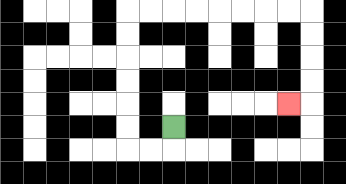{'start': '[7, 5]', 'end': '[12, 4]', 'path_directions': 'D,L,L,U,U,U,U,U,U,R,R,R,R,R,R,R,R,D,D,D,D,L', 'path_coordinates': '[[7, 5], [7, 6], [6, 6], [5, 6], [5, 5], [5, 4], [5, 3], [5, 2], [5, 1], [5, 0], [6, 0], [7, 0], [8, 0], [9, 0], [10, 0], [11, 0], [12, 0], [13, 0], [13, 1], [13, 2], [13, 3], [13, 4], [12, 4]]'}